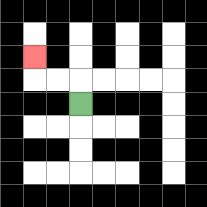{'start': '[3, 4]', 'end': '[1, 2]', 'path_directions': 'U,L,L,U', 'path_coordinates': '[[3, 4], [3, 3], [2, 3], [1, 3], [1, 2]]'}